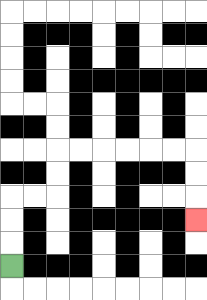{'start': '[0, 11]', 'end': '[8, 9]', 'path_directions': 'U,U,U,R,R,U,U,R,R,R,R,R,R,D,D,D', 'path_coordinates': '[[0, 11], [0, 10], [0, 9], [0, 8], [1, 8], [2, 8], [2, 7], [2, 6], [3, 6], [4, 6], [5, 6], [6, 6], [7, 6], [8, 6], [8, 7], [8, 8], [8, 9]]'}